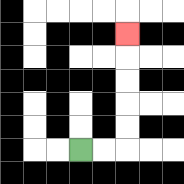{'start': '[3, 6]', 'end': '[5, 1]', 'path_directions': 'R,R,U,U,U,U,U', 'path_coordinates': '[[3, 6], [4, 6], [5, 6], [5, 5], [5, 4], [5, 3], [5, 2], [5, 1]]'}